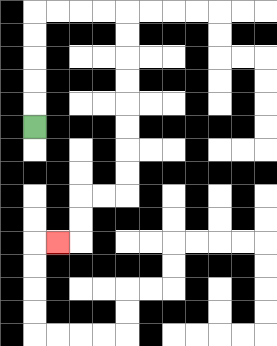{'start': '[1, 5]', 'end': '[2, 10]', 'path_directions': 'U,U,U,U,U,R,R,R,R,D,D,D,D,D,D,D,D,L,L,D,D,L', 'path_coordinates': '[[1, 5], [1, 4], [1, 3], [1, 2], [1, 1], [1, 0], [2, 0], [3, 0], [4, 0], [5, 0], [5, 1], [5, 2], [5, 3], [5, 4], [5, 5], [5, 6], [5, 7], [5, 8], [4, 8], [3, 8], [3, 9], [3, 10], [2, 10]]'}